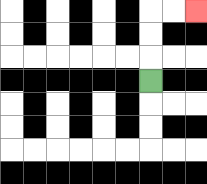{'start': '[6, 3]', 'end': '[8, 0]', 'path_directions': 'U,U,U,R,R', 'path_coordinates': '[[6, 3], [6, 2], [6, 1], [6, 0], [7, 0], [8, 0]]'}